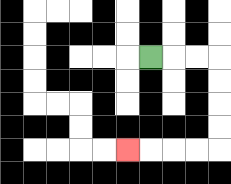{'start': '[6, 2]', 'end': '[5, 6]', 'path_directions': 'R,R,R,D,D,D,D,L,L,L,L', 'path_coordinates': '[[6, 2], [7, 2], [8, 2], [9, 2], [9, 3], [9, 4], [9, 5], [9, 6], [8, 6], [7, 6], [6, 6], [5, 6]]'}